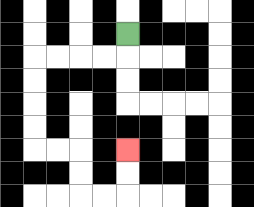{'start': '[5, 1]', 'end': '[5, 6]', 'path_directions': 'D,L,L,L,L,D,D,D,D,R,R,D,D,R,R,U,U', 'path_coordinates': '[[5, 1], [5, 2], [4, 2], [3, 2], [2, 2], [1, 2], [1, 3], [1, 4], [1, 5], [1, 6], [2, 6], [3, 6], [3, 7], [3, 8], [4, 8], [5, 8], [5, 7], [5, 6]]'}